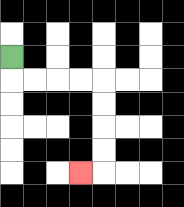{'start': '[0, 2]', 'end': '[3, 7]', 'path_directions': 'D,R,R,R,R,D,D,D,D,L', 'path_coordinates': '[[0, 2], [0, 3], [1, 3], [2, 3], [3, 3], [4, 3], [4, 4], [4, 5], [4, 6], [4, 7], [3, 7]]'}